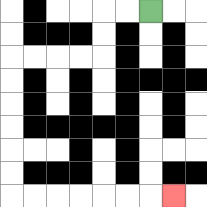{'start': '[6, 0]', 'end': '[7, 8]', 'path_directions': 'L,L,D,D,L,L,L,L,D,D,D,D,D,D,R,R,R,R,R,R,R', 'path_coordinates': '[[6, 0], [5, 0], [4, 0], [4, 1], [4, 2], [3, 2], [2, 2], [1, 2], [0, 2], [0, 3], [0, 4], [0, 5], [0, 6], [0, 7], [0, 8], [1, 8], [2, 8], [3, 8], [4, 8], [5, 8], [6, 8], [7, 8]]'}